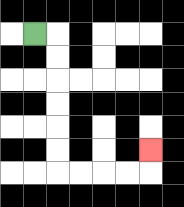{'start': '[1, 1]', 'end': '[6, 6]', 'path_directions': 'R,D,D,D,D,D,D,R,R,R,R,U', 'path_coordinates': '[[1, 1], [2, 1], [2, 2], [2, 3], [2, 4], [2, 5], [2, 6], [2, 7], [3, 7], [4, 7], [5, 7], [6, 7], [6, 6]]'}